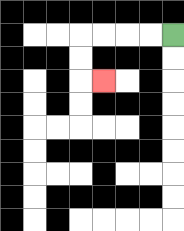{'start': '[7, 1]', 'end': '[4, 3]', 'path_directions': 'L,L,L,L,D,D,R', 'path_coordinates': '[[7, 1], [6, 1], [5, 1], [4, 1], [3, 1], [3, 2], [3, 3], [4, 3]]'}